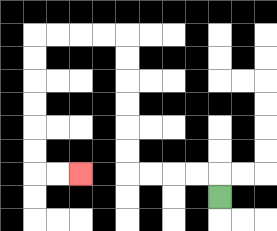{'start': '[9, 8]', 'end': '[3, 7]', 'path_directions': 'U,L,L,L,L,U,U,U,U,U,U,L,L,L,L,D,D,D,D,D,D,R,R', 'path_coordinates': '[[9, 8], [9, 7], [8, 7], [7, 7], [6, 7], [5, 7], [5, 6], [5, 5], [5, 4], [5, 3], [5, 2], [5, 1], [4, 1], [3, 1], [2, 1], [1, 1], [1, 2], [1, 3], [1, 4], [1, 5], [1, 6], [1, 7], [2, 7], [3, 7]]'}